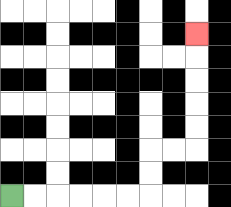{'start': '[0, 8]', 'end': '[8, 1]', 'path_directions': 'R,R,R,R,R,R,U,U,R,R,U,U,U,U,U', 'path_coordinates': '[[0, 8], [1, 8], [2, 8], [3, 8], [4, 8], [5, 8], [6, 8], [6, 7], [6, 6], [7, 6], [8, 6], [8, 5], [8, 4], [8, 3], [8, 2], [8, 1]]'}